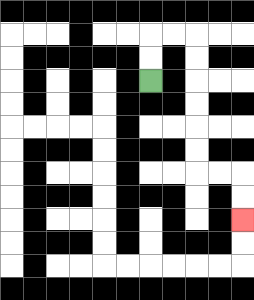{'start': '[6, 3]', 'end': '[10, 9]', 'path_directions': 'U,U,R,R,D,D,D,D,D,D,R,R,D,D', 'path_coordinates': '[[6, 3], [6, 2], [6, 1], [7, 1], [8, 1], [8, 2], [8, 3], [8, 4], [8, 5], [8, 6], [8, 7], [9, 7], [10, 7], [10, 8], [10, 9]]'}